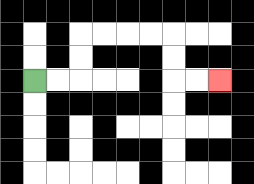{'start': '[1, 3]', 'end': '[9, 3]', 'path_directions': 'R,R,U,U,R,R,R,R,D,D,R,R', 'path_coordinates': '[[1, 3], [2, 3], [3, 3], [3, 2], [3, 1], [4, 1], [5, 1], [6, 1], [7, 1], [7, 2], [7, 3], [8, 3], [9, 3]]'}